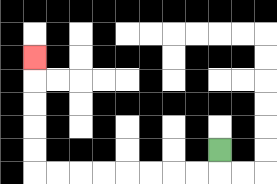{'start': '[9, 6]', 'end': '[1, 2]', 'path_directions': 'D,L,L,L,L,L,L,L,L,U,U,U,U,U', 'path_coordinates': '[[9, 6], [9, 7], [8, 7], [7, 7], [6, 7], [5, 7], [4, 7], [3, 7], [2, 7], [1, 7], [1, 6], [1, 5], [1, 4], [1, 3], [1, 2]]'}